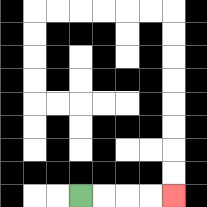{'start': '[3, 8]', 'end': '[7, 8]', 'path_directions': 'R,R,R,R', 'path_coordinates': '[[3, 8], [4, 8], [5, 8], [6, 8], [7, 8]]'}